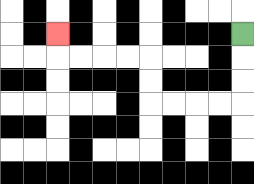{'start': '[10, 1]', 'end': '[2, 1]', 'path_directions': 'D,D,D,L,L,L,L,U,U,L,L,L,L,U', 'path_coordinates': '[[10, 1], [10, 2], [10, 3], [10, 4], [9, 4], [8, 4], [7, 4], [6, 4], [6, 3], [6, 2], [5, 2], [4, 2], [3, 2], [2, 2], [2, 1]]'}